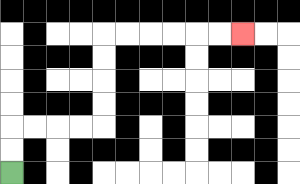{'start': '[0, 7]', 'end': '[10, 1]', 'path_directions': 'U,U,R,R,R,R,U,U,U,U,R,R,R,R,R,R', 'path_coordinates': '[[0, 7], [0, 6], [0, 5], [1, 5], [2, 5], [3, 5], [4, 5], [4, 4], [4, 3], [4, 2], [4, 1], [5, 1], [6, 1], [7, 1], [8, 1], [9, 1], [10, 1]]'}